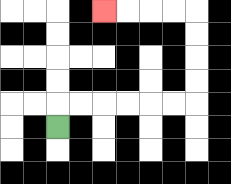{'start': '[2, 5]', 'end': '[4, 0]', 'path_directions': 'U,R,R,R,R,R,R,U,U,U,U,L,L,L,L', 'path_coordinates': '[[2, 5], [2, 4], [3, 4], [4, 4], [5, 4], [6, 4], [7, 4], [8, 4], [8, 3], [8, 2], [8, 1], [8, 0], [7, 0], [6, 0], [5, 0], [4, 0]]'}